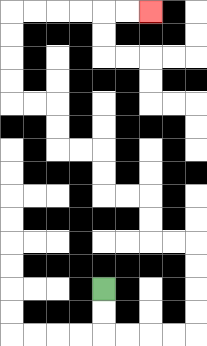{'start': '[4, 12]', 'end': '[6, 0]', 'path_directions': 'D,D,R,R,R,R,U,U,U,U,L,L,U,U,L,L,U,U,L,L,U,U,L,L,U,U,U,U,R,R,R,R,R,R', 'path_coordinates': '[[4, 12], [4, 13], [4, 14], [5, 14], [6, 14], [7, 14], [8, 14], [8, 13], [8, 12], [8, 11], [8, 10], [7, 10], [6, 10], [6, 9], [6, 8], [5, 8], [4, 8], [4, 7], [4, 6], [3, 6], [2, 6], [2, 5], [2, 4], [1, 4], [0, 4], [0, 3], [0, 2], [0, 1], [0, 0], [1, 0], [2, 0], [3, 0], [4, 0], [5, 0], [6, 0]]'}